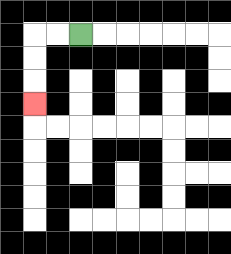{'start': '[3, 1]', 'end': '[1, 4]', 'path_directions': 'L,L,D,D,D', 'path_coordinates': '[[3, 1], [2, 1], [1, 1], [1, 2], [1, 3], [1, 4]]'}